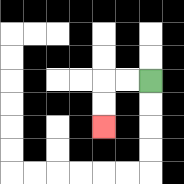{'start': '[6, 3]', 'end': '[4, 5]', 'path_directions': 'L,L,D,D', 'path_coordinates': '[[6, 3], [5, 3], [4, 3], [4, 4], [4, 5]]'}